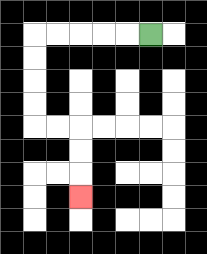{'start': '[6, 1]', 'end': '[3, 8]', 'path_directions': 'L,L,L,L,L,D,D,D,D,R,R,D,D,D', 'path_coordinates': '[[6, 1], [5, 1], [4, 1], [3, 1], [2, 1], [1, 1], [1, 2], [1, 3], [1, 4], [1, 5], [2, 5], [3, 5], [3, 6], [3, 7], [3, 8]]'}